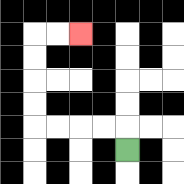{'start': '[5, 6]', 'end': '[3, 1]', 'path_directions': 'U,L,L,L,L,U,U,U,U,R,R', 'path_coordinates': '[[5, 6], [5, 5], [4, 5], [3, 5], [2, 5], [1, 5], [1, 4], [1, 3], [1, 2], [1, 1], [2, 1], [3, 1]]'}